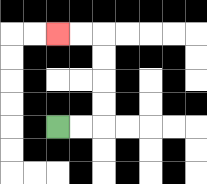{'start': '[2, 5]', 'end': '[2, 1]', 'path_directions': 'R,R,U,U,U,U,L,L', 'path_coordinates': '[[2, 5], [3, 5], [4, 5], [4, 4], [4, 3], [4, 2], [4, 1], [3, 1], [2, 1]]'}